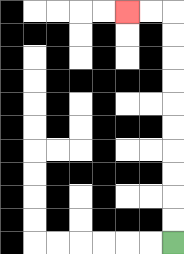{'start': '[7, 10]', 'end': '[5, 0]', 'path_directions': 'U,U,U,U,U,U,U,U,U,U,L,L', 'path_coordinates': '[[7, 10], [7, 9], [7, 8], [7, 7], [7, 6], [7, 5], [7, 4], [7, 3], [7, 2], [7, 1], [7, 0], [6, 0], [5, 0]]'}